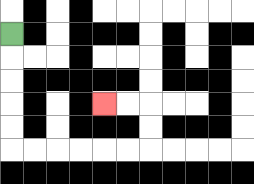{'start': '[0, 1]', 'end': '[4, 4]', 'path_directions': 'D,D,D,D,D,R,R,R,R,R,R,U,U,L,L', 'path_coordinates': '[[0, 1], [0, 2], [0, 3], [0, 4], [0, 5], [0, 6], [1, 6], [2, 6], [3, 6], [4, 6], [5, 6], [6, 6], [6, 5], [6, 4], [5, 4], [4, 4]]'}